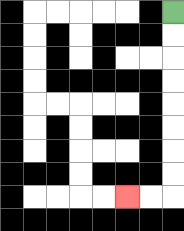{'start': '[7, 0]', 'end': '[5, 8]', 'path_directions': 'D,D,D,D,D,D,D,D,L,L', 'path_coordinates': '[[7, 0], [7, 1], [7, 2], [7, 3], [7, 4], [7, 5], [7, 6], [7, 7], [7, 8], [6, 8], [5, 8]]'}